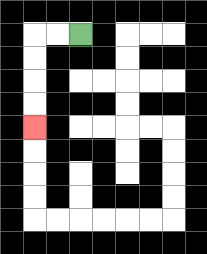{'start': '[3, 1]', 'end': '[1, 5]', 'path_directions': 'L,L,D,D,D,D', 'path_coordinates': '[[3, 1], [2, 1], [1, 1], [1, 2], [1, 3], [1, 4], [1, 5]]'}